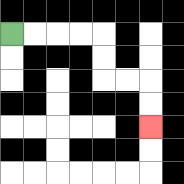{'start': '[0, 1]', 'end': '[6, 5]', 'path_directions': 'R,R,R,R,D,D,R,R,D,D', 'path_coordinates': '[[0, 1], [1, 1], [2, 1], [3, 1], [4, 1], [4, 2], [4, 3], [5, 3], [6, 3], [6, 4], [6, 5]]'}